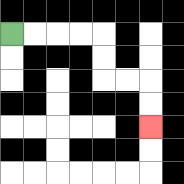{'start': '[0, 1]', 'end': '[6, 5]', 'path_directions': 'R,R,R,R,D,D,R,R,D,D', 'path_coordinates': '[[0, 1], [1, 1], [2, 1], [3, 1], [4, 1], [4, 2], [4, 3], [5, 3], [6, 3], [6, 4], [6, 5]]'}